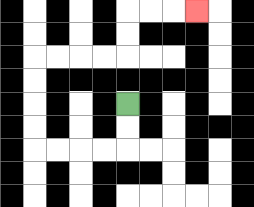{'start': '[5, 4]', 'end': '[8, 0]', 'path_directions': 'D,D,L,L,L,L,U,U,U,U,R,R,R,R,U,U,R,R,R', 'path_coordinates': '[[5, 4], [5, 5], [5, 6], [4, 6], [3, 6], [2, 6], [1, 6], [1, 5], [1, 4], [1, 3], [1, 2], [2, 2], [3, 2], [4, 2], [5, 2], [5, 1], [5, 0], [6, 0], [7, 0], [8, 0]]'}